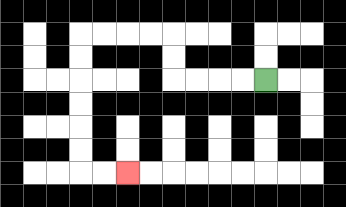{'start': '[11, 3]', 'end': '[5, 7]', 'path_directions': 'L,L,L,L,U,U,L,L,L,L,D,D,D,D,D,D,R,R', 'path_coordinates': '[[11, 3], [10, 3], [9, 3], [8, 3], [7, 3], [7, 2], [7, 1], [6, 1], [5, 1], [4, 1], [3, 1], [3, 2], [3, 3], [3, 4], [3, 5], [3, 6], [3, 7], [4, 7], [5, 7]]'}